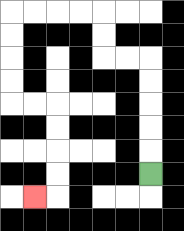{'start': '[6, 7]', 'end': '[1, 8]', 'path_directions': 'U,U,U,U,U,L,L,U,U,L,L,L,L,D,D,D,D,R,R,D,D,D,D,L', 'path_coordinates': '[[6, 7], [6, 6], [6, 5], [6, 4], [6, 3], [6, 2], [5, 2], [4, 2], [4, 1], [4, 0], [3, 0], [2, 0], [1, 0], [0, 0], [0, 1], [0, 2], [0, 3], [0, 4], [1, 4], [2, 4], [2, 5], [2, 6], [2, 7], [2, 8], [1, 8]]'}